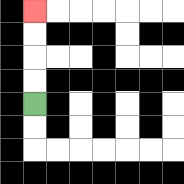{'start': '[1, 4]', 'end': '[1, 0]', 'path_directions': 'U,U,U,U', 'path_coordinates': '[[1, 4], [1, 3], [1, 2], [1, 1], [1, 0]]'}